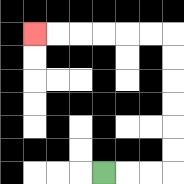{'start': '[4, 7]', 'end': '[1, 1]', 'path_directions': 'R,R,R,U,U,U,U,U,U,L,L,L,L,L,L', 'path_coordinates': '[[4, 7], [5, 7], [6, 7], [7, 7], [7, 6], [7, 5], [7, 4], [7, 3], [7, 2], [7, 1], [6, 1], [5, 1], [4, 1], [3, 1], [2, 1], [1, 1]]'}